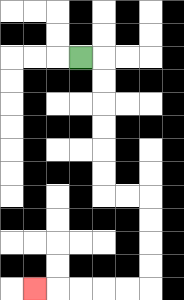{'start': '[3, 2]', 'end': '[1, 12]', 'path_directions': 'R,D,D,D,D,D,D,R,R,D,D,D,D,L,L,L,L,L', 'path_coordinates': '[[3, 2], [4, 2], [4, 3], [4, 4], [4, 5], [4, 6], [4, 7], [4, 8], [5, 8], [6, 8], [6, 9], [6, 10], [6, 11], [6, 12], [5, 12], [4, 12], [3, 12], [2, 12], [1, 12]]'}